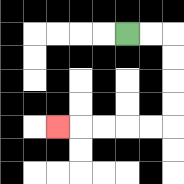{'start': '[5, 1]', 'end': '[2, 5]', 'path_directions': 'R,R,D,D,D,D,L,L,L,L,L', 'path_coordinates': '[[5, 1], [6, 1], [7, 1], [7, 2], [7, 3], [7, 4], [7, 5], [6, 5], [5, 5], [4, 5], [3, 5], [2, 5]]'}